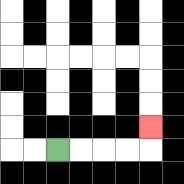{'start': '[2, 6]', 'end': '[6, 5]', 'path_directions': 'R,R,R,R,U', 'path_coordinates': '[[2, 6], [3, 6], [4, 6], [5, 6], [6, 6], [6, 5]]'}